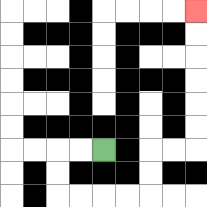{'start': '[4, 6]', 'end': '[8, 0]', 'path_directions': 'L,L,D,D,R,R,R,R,U,U,R,R,U,U,U,U,U,U', 'path_coordinates': '[[4, 6], [3, 6], [2, 6], [2, 7], [2, 8], [3, 8], [4, 8], [5, 8], [6, 8], [6, 7], [6, 6], [7, 6], [8, 6], [8, 5], [8, 4], [8, 3], [8, 2], [8, 1], [8, 0]]'}